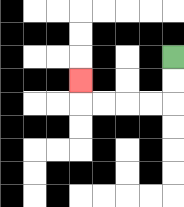{'start': '[7, 2]', 'end': '[3, 3]', 'path_directions': 'D,D,L,L,L,L,U', 'path_coordinates': '[[7, 2], [7, 3], [7, 4], [6, 4], [5, 4], [4, 4], [3, 4], [3, 3]]'}